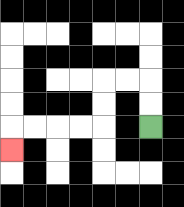{'start': '[6, 5]', 'end': '[0, 6]', 'path_directions': 'U,U,L,L,D,D,L,L,L,L,D', 'path_coordinates': '[[6, 5], [6, 4], [6, 3], [5, 3], [4, 3], [4, 4], [4, 5], [3, 5], [2, 5], [1, 5], [0, 5], [0, 6]]'}